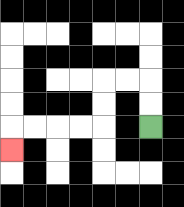{'start': '[6, 5]', 'end': '[0, 6]', 'path_directions': 'U,U,L,L,D,D,L,L,L,L,D', 'path_coordinates': '[[6, 5], [6, 4], [6, 3], [5, 3], [4, 3], [4, 4], [4, 5], [3, 5], [2, 5], [1, 5], [0, 5], [0, 6]]'}